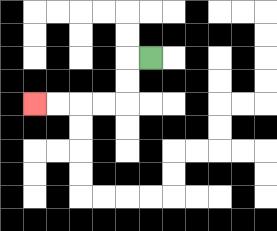{'start': '[6, 2]', 'end': '[1, 4]', 'path_directions': 'L,D,D,L,L,L,L', 'path_coordinates': '[[6, 2], [5, 2], [5, 3], [5, 4], [4, 4], [3, 4], [2, 4], [1, 4]]'}